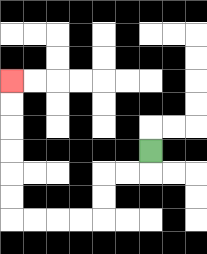{'start': '[6, 6]', 'end': '[0, 3]', 'path_directions': 'D,L,L,D,D,L,L,L,L,U,U,U,U,U,U', 'path_coordinates': '[[6, 6], [6, 7], [5, 7], [4, 7], [4, 8], [4, 9], [3, 9], [2, 9], [1, 9], [0, 9], [0, 8], [0, 7], [0, 6], [0, 5], [0, 4], [0, 3]]'}